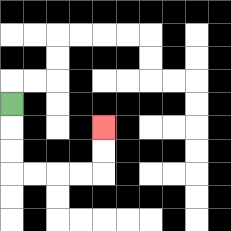{'start': '[0, 4]', 'end': '[4, 5]', 'path_directions': 'D,D,D,R,R,R,R,U,U', 'path_coordinates': '[[0, 4], [0, 5], [0, 6], [0, 7], [1, 7], [2, 7], [3, 7], [4, 7], [4, 6], [4, 5]]'}